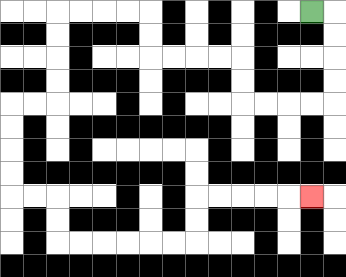{'start': '[13, 0]', 'end': '[13, 8]', 'path_directions': 'R,D,D,D,D,L,L,L,L,U,U,L,L,L,L,U,U,L,L,L,L,D,D,D,D,L,L,D,D,D,D,R,R,D,D,R,R,R,R,R,R,U,U,R,R,R,R,R', 'path_coordinates': '[[13, 0], [14, 0], [14, 1], [14, 2], [14, 3], [14, 4], [13, 4], [12, 4], [11, 4], [10, 4], [10, 3], [10, 2], [9, 2], [8, 2], [7, 2], [6, 2], [6, 1], [6, 0], [5, 0], [4, 0], [3, 0], [2, 0], [2, 1], [2, 2], [2, 3], [2, 4], [1, 4], [0, 4], [0, 5], [0, 6], [0, 7], [0, 8], [1, 8], [2, 8], [2, 9], [2, 10], [3, 10], [4, 10], [5, 10], [6, 10], [7, 10], [8, 10], [8, 9], [8, 8], [9, 8], [10, 8], [11, 8], [12, 8], [13, 8]]'}